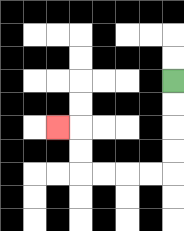{'start': '[7, 3]', 'end': '[2, 5]', 'path_directions': 'D,D,D,D,L,L,L,L,U,U,L', 'path_coordinates': '[[7, 3], [7, 4], [7, 5], [7, 6], [7, 7], [6, 7], [5, 7], [4, 7], [3, 7], [3, 6], [3, 5], [2, 5]]'}